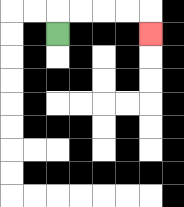{'start': '[2, 1]', 'end': '[6, 1]', 'path_directions': 'U,R,R,R,R,D', 'path_coordinates': '[[2, 1], [2, 0], [3, 0], [4, 0], [5, 0], [6, 0], [6, 1]]'}